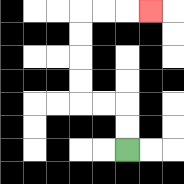{'start': '[5, 6]', 'end': '[6, 0]', 'path_directions': 'U,U,L,L,U,U,U,U,R,R,R', 'path_coordinates': '[[5, 6], [5, 5], [5, 4], [4, 4], [3, 4], [3, 3], [3, 2], [3, 1], [3, 0], [4, 0], [5, 0], [6, 0]]'}